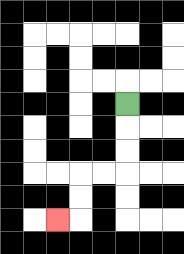{'start': '[5, 4]', 'end': '[2, 9]', 'path_directions': 'D,D,D,L,L,D,D,L', 'path_coordinates': '[[5, 4], [5, 5], [5, 6], [5, 7], [4, 7], [3, 7], [3, 8], [3, 9], [2, 9]]'}